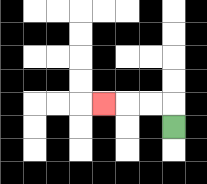{'start': '[7, 5]', 'end': '[4, 4]', 'path_directions': 'U,L,L,L', 'path_coordinates': '[[7, 5], [7, 4], [6, 4], [5, 4], [4, 4]]'}